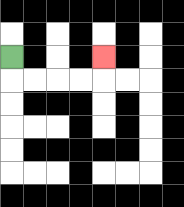{'start': '[0, 2]', 'end': '[4, 2]', 'path_directions': 'D,R,R,R,R,U', 'path_coordinates': '[[0, 2], [0, 3], [1, 3], [2, 3], [3, 3], [4, 3], [4, 2]]'}